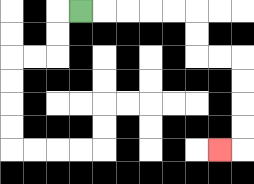{'start': '[3, 0]', 'end': '[9, 6]', 'path_directions': 'R,R,R,R,R,D,D,R,R,D,D,D,D,L', 'path_coordinates': '[[3, 0], [4, 0], [5, 0], [6, 0], [7, 0], [8, 0], [8, 1], [8, 2], [9, 2], [10, 2], [10, 3], [10, 4], [10, 5], [10, 6], [9, 6]]'}